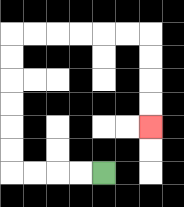{'start': '[4, 7]', 'end': '[6, 5]', 'path_directions': 'L,L,L,L,U,U,U,U,U,U,R,R,R,R,R,R,D,D,D,D', 'path_coordinates': '[[4, 7], [3, 7], [2, 7], [1, 7], [0, 7], [0, 6], [0, 5], [0, 4], [0, 3], [0, 2], [0, 1], [1, 1], [2, 1], [3, 1], [4, 1], [5, 1], [6, 1], [6, 2], [6, 3], [6, 4], [6, 5]]'}